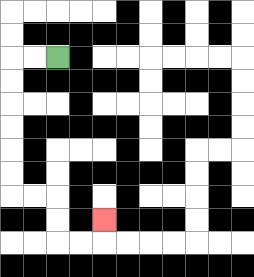{'start': '[2, 2]', 'end': '[4, 9]', 'path_directions': 'L,L,D,D,D,D,D,D,R,R,D,D,R,R,U', 'path_coordinates': '[[2, 2], [1, 2], [0, 2], [0, 3], [0, 4], [0, 5], [0, 6], [0, 7], [0, 8], [1, 8], [2, 8], [2, 9], [2, 10], [3, 10], [4, 10], [4, 9]]'}